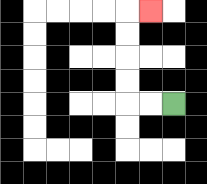{'start': '[7, 4]', 'end': '[6, 0]', 'path_directions': 'L,L,U,U,U,U,R', 'path_coordinates': '[[7, 4], [6, 4], [5, 4], [5, 3], [5, 2], [5, 1], [5, 0], [6, 0]]'}